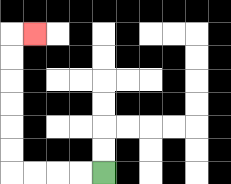{'start': '[4, 7]', 'end': '[1, 1]', 'path_directions': 'L,L,L,L,U,U,U,U,U,U,R', 'path_coordinates': '[[4, 7], [3, 7], [2, 7], [1, 7], [0, 7], [0, 6], [0, 5], [0, 4], [0, 3], [0, 2], [0, 1], [1, 1]]'}